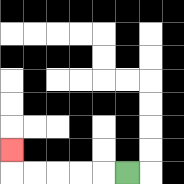{'start': '[5, 7]', 'end': '[0, 6]', 'path_directions': 'L,L,L,L,L,U', 'path_coordinates': '[[5, 7], [4, 7], [3, 7], [2, 7], [1, 7], [0, 7], [0, 6]]'}